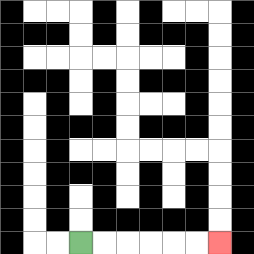{'start': '[3, 10]', 'end': '[9, 10]', 'path_directions': 'R,R,R,R,R,R', 'path_coordinates': '[[3, 10], [4, 10], [5, 10], [6, 10], [7, 10], [8, 10], [9, 10]]'}